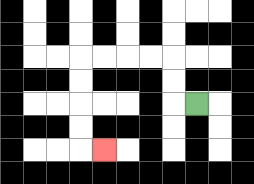{'start': '[8, 4]', 'end': '[4, 6]', 'path_directions': 'L,U,U,L,L,L,L,D,D,D,D,R', 'path_coordinates': '[[8, 4], [7, 4], [7, 3], [7, 2], [6, 2], [5, 2], [4, 2], [3, 2], [3, 3], [3, 4], [3, 5], [3, 6], [4, 6]]'}